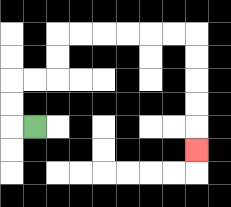{'start': '[1, 5]', 'end': '[8, 6]', 'path_directions': 'L,U,U,R,R,U,U,R,R,R,R,R,R,D,D,D,D,D', 'path_coordinates': '[[1, 5], [0, 5], [0, 4], [0, 3], [1, 3], [2, 3], [2, 2], [2, 1], [3, 1], [4, 1], [5, 1], [6, 1], [7, 1], [8, 1], [8, 2], [8, 3], [8, 4], [8, 5], [8, 6]]'}